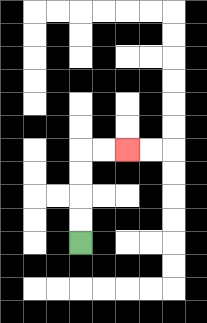{'start': '[3, 10]', 'end': '[5, 6]', 'path_directions': 'U,U,U,U,R,R', 'path_coordinates': '[[3, 10], [3, 9], [3, 8], [3, 7], [3, 6], [4, 6], [5, 6]]'}